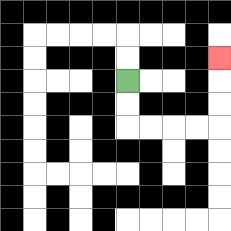{'start': '[5, 3]', 'end': '[9, 2]', 'path_directions': 'D,D,R,R,R,R,U,U,U', 'path_coordinates': '[[5, 3], [5, 4], [5, 5], [6, 5], [7, 5], [8, 5], [9, 5], [9, 4], [9, 3], [9, 2]]'}